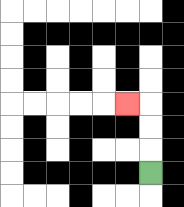{'start': '[6, 7]', 'end': '[5, 4]', 'path_directions': 'U,U,U,L', 'path_coordinates': '[[6, 7], [6, 6], [6, 5], [6, 4], [5, 4]]'}